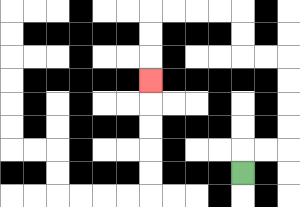{'start': '[10, 7]', 'end': '[6, 3]', 'path_directions': 'U,R,R,U,U,U,U,L,L,U,U,L,L,L,L,D,D,D', 'path_coordinates': '[[10, 7], [10, 6], [11, 6], [12, 6], [12, 5], [12, 4], [12, 3], [12, 2], [11, 2], [10, 2], [10, 1], [10, 0], [9, 0], [8, 0], [7, 0], [6, 0], [6, 1], [6, 2], [6, 3]]'}